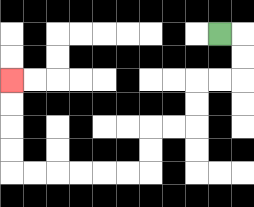{'start': '[9, 1]', 'end': '[0, 3]', 'path_directions': 'R,D,D,L,L,D,D,L,L,D,D,L,L,L,L,L,L,U,U,U,U', 'path_coordinates': '[[9, 1], [10, 1], [10, 2], [10, 3], [9, 3], [8, 3], [8, 4], [8, 5], [7, 5], [6, 5], [6, 6], [6, 7], [5, 7], [4, 7], [3, 7], [2, 7], [1, 7], [0, 7], [0, 6], [0, 5], [0, 4], [0, 3]]'}